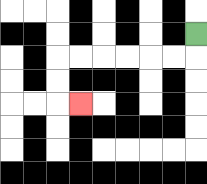{'start': '[8, 1]', 'end': '[3, 4]', 'path_directions': 'D,L,L,L,L,L,L,D,D,R', 'path_coordinates': '[[8, 1], [8, 2], [7, 2], [6, 2], [5, 2], [4, 2], [3, 2], [2, 2], [2, 3], [2, 4], [3, 4]]'}